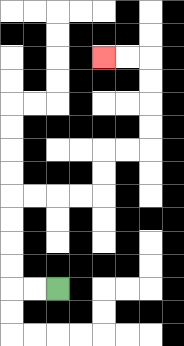{'start': '[2, 12]', 'end': '[4, 2]', 'path_directions': 'L,L,U,U,U,U,R,R,R,R,U,U,R,R,U,U,U,U,L,L', 'path_coordinates': '[[2, 12], [1, 12], [0, 12], [0, 11], [0, 10], [0, 9], [0, 8], [1, 8], [2, 8], [3, 8], [4, 8], [4, 7], [4, 6], [5, 6], [6, 6], [6, 5], [6, 4], [6, 3], [6, 2], [5, 2], [4, 2]]'}